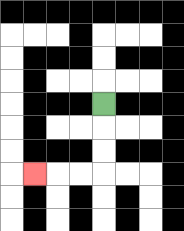{'start': '[4, 4]', 'end': '[1, 7]', 'path_directions': 'D,D,D,L,L,L', 'path_coordinates': '[[4, 4], [4, 5], [4, 6], [4, 7], [3, 7], [2, 7], [1, 7]]'}